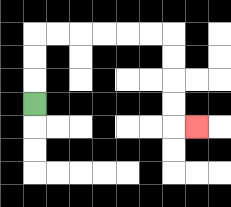{'start': '[1, 4]', 'end': '[8, 5]', 'path_directions': 'U,U,U,R,R,R,R,R,R,D,D,D,D,R', 'path_coordinates': '[[1, 4], [1, 3], [1, 2], [1, 1], [2, 1], [3, 1], [4, 1], [5, 1], [6, 1], [7, 1], [7, 2], [7, 3], [7, 4], [7, 5], [8, 5]]'}